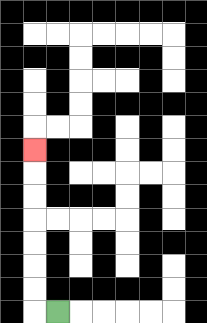{'start': '[2, 13]', 'end': '[1, 6]', 'path_directions': 'L,U,U,U,U,U,U,U', 'path_coordinates': '[[2, 13], [1, 13], [1, 12], [1, 11], [1, 10], [1, 9], [1, 8], [1, 7], [1, 6]]'}